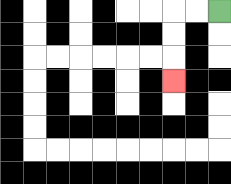{'start': '[9, 0]', 'end': '[7, 3]', 'path_directions': 'L,L,D,D,D', 'path_coordinates': '[[9, 0], [8, 0], [7, 0], [7, 1], [7, 2], [7, 3]]'}